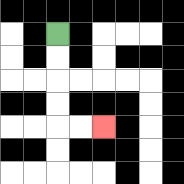{'start': '[2, 1]', 'end': '[4, 5]', 'path_directions': 'D,D,D,D,R,R', 'path_coordinates': '[[2, 1], [2, 2], [2, 3], [2, 4], [2, 5], [3, 5], [4, 5]]'}